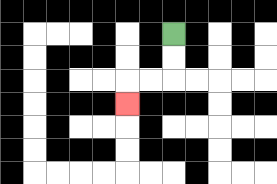{'start': '[7, 1]', 'end': '[5, 4]', 'path_directions': 'D,D,L,L,D', 'path_coordinates': '[[7, 1], [7, 2], [7, 3], [6, 3], [5, 3], [5, 4]]'}